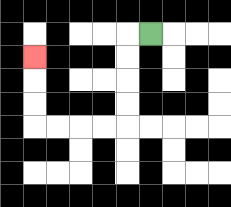{'start': '[6, 1]', 'end': '[1, 2]', 'path_directions': 'L,D,D,D,D,L,L,L,L,U,U,U', 'path_coordinates': '[[6, 1], [5, 1], [5, 2], [5, 3], [5, 4], [5, 5], [4, 5], [3, 5], [2, 5], [1, 5], [1, 4], [1, 3], [1, 2]]'}